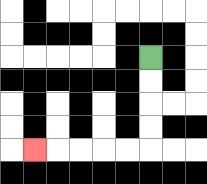{'start': '[6, 2]', 'end': '[1, 6]', 'path_directions': 'D,D,D,D,L,L,L,L,L', 'path_coordinates': '[[6, 2], [6, 3], [6, 4], [6, 5], [6, 6], [5, 6], [4, 6], [3, 6], [2, 6], [1, 6]]'}